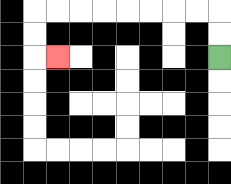{'start': '[9, 2]', 'end': '[2, 2]', 'path_directions': 'U,U,L,L,L,L,L,L,L,L,D,D,R', 'path_coordinates': '[[9, 2], [9, 1], [9, 0], [8, 0], [7, 0], [6, 0], [5, 0], [4, 0], [3, 0], [2, 0], [1, 0], [1, 1], [1, 2], [2, 2]]'}